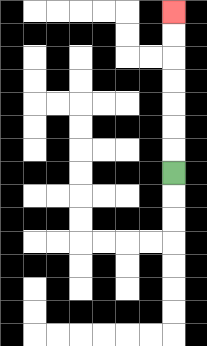{'start': '[7, 7]', 'end': '[7, 0]', 'path_directions': 'U,U,U,U,U,U,U', 'path_coordinates': '[[7, 7], [7, 6], [7, 5], [7, 4], [7, 3], [7, 2], [7, 1], [7, 0]]'}